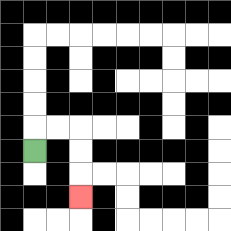{'start': '[1, 6]', 'end': '[3, 8]', 'path_directions': 'U,R,R,D,D,D', 'path_coordinates': '[[1, 6], [1, 5], [2, 5], [3, 5], [3, 6], [3, 7], [3, 8]]'}